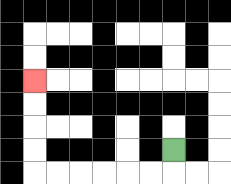{'start': '[7, 6]', 'end': '[1, 3]', 'path_directions': 'D,L,L,L,L,L,L,U,U,U,U', 'path_coordinates': '[[7, 6], [7, 7], [6, 7], [5, 7], [4, 7], [3, 7], [2, 7], [1, 7], [1, 6], [1, 5], [1, 4], [1, 3]]'}